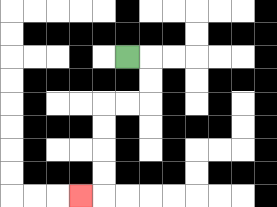{'start': '[5, 2]', 'end': '[3, 8]', 'path_directions': 'R,D,D,L,L,D,D,D,D,L', 'path_coordinates': '[[5, 2], [6, 2], [6, 3], [6, 4], [5, 4], [4, 4], [4, 5], [4, 6], [4, 7], [4, 8], [3, 8]]'}